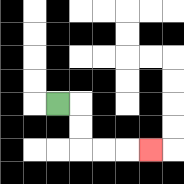{'start': '[2, 4]', 'end': '[6, 6]', 'path_directions': 'R,D,D,R,R,R', 'path_coordinates': '[[2, 4], [3, 4], [3, 5], [3, 6], [4, 6], [5, 6], [6, 6]]'}